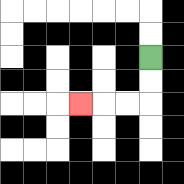{'start': '[6, 2]', 'end': '[3, 4]', 'path_directions': 'D,D,L,L,L', 'path_coordinates': '[[6, 2], [6, 3], [6, 4], [5, 4], [4, 4], [3, 4]]'}